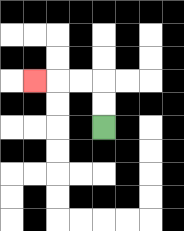{'start': '[4, 5]', 'end': '[1, 3]', 'path_directions': 'U,U,L,L,L', 'path_coordinates': '[[4, 5], [4, 4], [4, 3], [3, 3], [2, 3], [1, 3]]'}